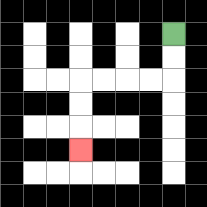{'start': '[7, 1]', 'end': '[3, 6]', 'path_directions': 'D,D,L,L,L,L,D,D,D', 'path_coordinates': '[[7, 1], [7, 2], [7, 3], [6, 3], [5, 3], [4, 3], [3, 3], [3, 4], [3, 5], [3, 6]]'}